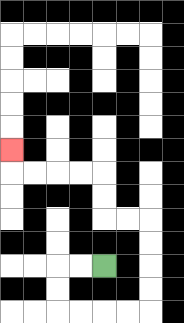{'start': '[4, 11]', 'end': '[0, 6]', 'path_directions': 'L,L,D,D,R,R,R,R,U,U,U,U,L,L,U,U,L,L,L,L,U', 'path_coordinates': '[[4, 11], [3, 11], [2, 11], [2, 12], [2, 13], [3, 13], [4, 13], [5, 13], [6, 13], [6, 12], [6, 11], [6, 10], [6, 9], [5, 9], [4, 9], [4, 8], [4, 7], [3, 7], [2, 7], [1, 7], [0, 7], [0, 6]]'}